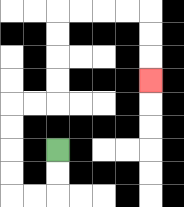{'start': '[2, 6]', 'end': '[6, 3]', 'path_directions': 'D,D,L,L,U,U,U,U,R,R,U,U,U,U,R,R,R,R,D,D,D', 'path_coordinates': '[[2, 6], [2, 7], [2, 8], [1, 8], [0, 8], [0, 7], [0, 6], [0, 5], [0, 4], [1, 4], [2, 4], [2, 3], [2, 2], [2, 1], [2, 0], [3, 0], [4, 0], [5, 0], [6, 0], [6, 1], [6, 2], [6, 3]]'}